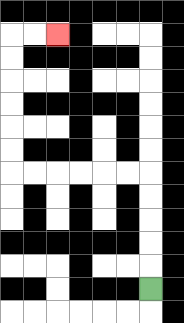{'start': '[6, 12]', 'end': '[2, 1]', 'path_directions': 'U,U,U,U,U,L,L,L,L,L,L,U,U,U,U,U,U,R,R', 'path_coordinates': '[[6, 12], [6, 11], [6, 10], [6, 9], [6, 8], [6, 7], [5, 7], [4, 7], [3, 7], [2, 7], [1, 7], [0, 7], [0, 6], [0, 5], [0, 4], [0, 3], [0, 2], [0, 1], [1, 1], [2, 1]]'}